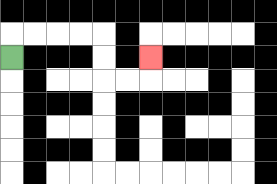{'start': '[0, 2]', 'end': '[6, 2]', 'path_directions': 'U,R,R,R,R,D,D,R,R,U', 'path_coordinates': '[[0, 2], [0, 1], [1, 1], [2, 1], [3, 1], [4, 1], [4, 2], [4, 3], [5, 3], [6, 3], [6, 2]]'}